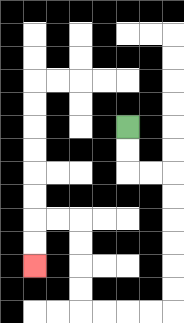{'start': '[5, 5]', 'end': '[1, 11]', 'path_directions': 'D,D,R,R,D,D,D,D,D,D,L,L,L,L,U,U,U,U,L,L,D,D', 'path_coordinates': '[[5, 5], [5, 6], [5, 7], [6, 7], [7, 7], [7, 8], [7, 9], [7, 10], [7, 11], [7, 12], [7, 13], [6, 13], [5, 13], [4, 13], [3, 13], [3, 12], [3, 11], [3, 10], [3, 9], [2, 9], [1, 9], [1, 10], [1, 11]]'}